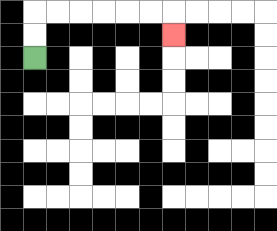{'start': '[1, 2]', 'end': '[7, 1]', 'path_directions': 'U,U,R,R,R,R,R,R,D', 'path_coordinates': '[[1, 2], [1, 1], [1, 0], [2, 0], [3, 0], [4, 0], [5, 0], [6, 0], [7, 0], [7, 1]]'}